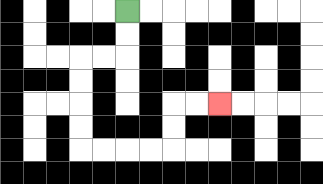{'start': '[5, 0]', 'end': '[9, 4]', 'path_directions': 'D,D,L,L,D,D,D,D,R,R,R,R,U,U,R,R', 'path_coordinates': '[[5, 0], [5, 1], [5, 2], [4, 2], [3, 2], [3, 3], [3, 4], [3, 5], [3, 6], [4, 6], [5, 6], [6, 6], [7, 6], [7, 5], [7, 4], [8, 4], [9, 4]]'}